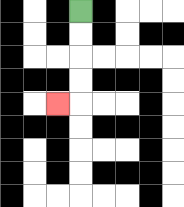{'start': '[3, 0]', 'end': '[2, 4]', 'path_directions': 'D,D,D,D,L', 'path_coordinates': '[[3, 0], [3, 1], [3, 2], [3, 3], [3, 4], [2, 4]]'}